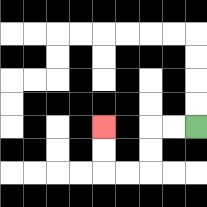{'start': '[8, 5]', 'end': '[4, 5]', 'path_directions': 'L,L,D,D,L,L,U,U', 'path_coordinates': '[[8, 5], [7, 5], [6, 5], [6, 6], [6, 7], [5, 7], [4, 7], [4, 6], [4, 5]]'}